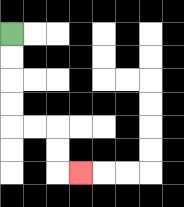{'start': '[0, 1]', 'end': '[3, 7]', 'path_directions': 'D,D,D,D,R,R,D,D,R', 'path_coordinates': '[[0, 1], [0, 2], [0, 3], [0, 4], [0, 5], [1, 5], [2, 5], [2, 6], [2, 7], [3, 7]]'}